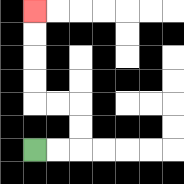{'start': '[1, 6]', 'end': '[1, 0]', 'path_directions': 'R,R,U,U,L,L,U,U,U,U', 'path_coordinates': '[[1, 6], [2, 6], [3, 6], [3, 5], [3, 4], [2, 4], [1, 4], [1, 3], [1, 2], [1, 1], [1, 0]]'}